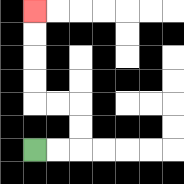{'start': '[1, 6]', 'end': '[1, 0]', 'path_directions': 'R,R,U,U,L,L,U,U,U,U', 'path_coordinates': '[[1, 6], [2, 6], [3, 6], [3, 5], [3, 4], [2, 4], [1, 4], [1, 3], [1, 2], [1, 1], [1, 0]]'}